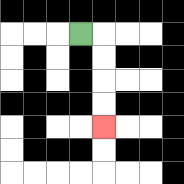{'start': '[3, 1]', 'end': '[4, 5]', 'path_directions': 'R,D,D,D,D', 'path_coordinates': '[[3, 1], [4, 1], [4, 2], [4, 3], [4, 4], [4, 5]]'}